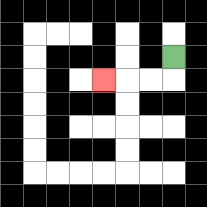{'start': '[7, 2]', 'end': '[4, 3]', 'path_directions': 'D,L,L,L', 'path_coordinates': '[[7, 2], [7, 3], [6, 3], [5, 3], [4, 3]]'}